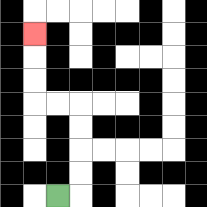{'start': '[2, 8]', 'end': '[1, 1]', 'path_directions': 'R,U,U,U,U,L,L,U,U,U', 'path_coordinates': '[[2, 8], [3, 8], [3, 7], [3, 6], [3, 5], [3, 4], [2, 4], [1, 4], [1, 3], [1, 2], [1, 1]]'}